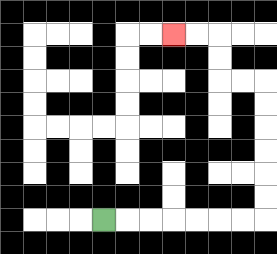{'start': '[4, 9]', 'end': '[7, 1]', 'path_directions': 'R,R,R,R,R,R,R,U,U,U,U,U,U,L,L,U,U,L,L', 'path_coordinates': '[[4, 9], [5, 9], [6, 9], [7, 9], [8, 9], [9, 9], [10, 9], [11, 9], [11, 8], [11, 7], [11, 6], [11, 5], [11, 4], [11, 3], [10, 3], [9, 3], [9, 2], [9, 1], [8, 1], [7, 1]]'}